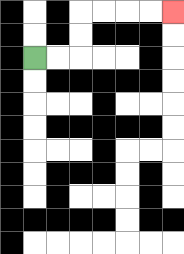{'start': '[1, 2]', 'end': '[7, 0]', 'path_directions': 'R,R,U,U,R,R,R,R', 'path_coordinates': '[[1, 2], [2, 2], [3, 2], [3, 1], [3, 0], [4, 0], [5, 0], [6, 0], [7, 0]]'}